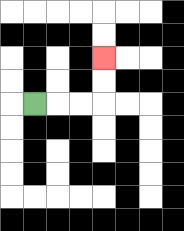{'start': '[1, 4]', 'end': '[4, 2]', 'path_directions': 'R,R,R,U,U', 'path_coordinates': '[[1, 4], [2, 4], [3, 4], [4, 4], [4, 3], [4, 2]]'}